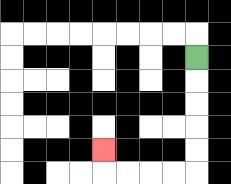{'start': '[8, 2]', 'end': '[4, 6]', 'path_directions': 'D,D,D,D,D,L,L,L,L,U', 'path_coordinates': '[[8, 2], [8, 3], [8, 4], [8, 5], [8, 6], [8, 7], [7, 7], [6, 7], [5, 7], [4, 7], [4, 6]]'}